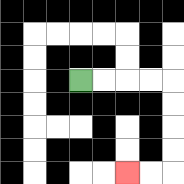{'start': '[3, 3]', 'end': '[5, 7]', 'path_directions': 'R,R,R,R,D,D,D,D,L,L', 'path_coordinates': '[[3, 3], [4, 3], [5, 3], [6, 3], [7, 3], [7, 4], [7, 5], [7, 6], [7, 7], [6, 7], [5, 7]]'}